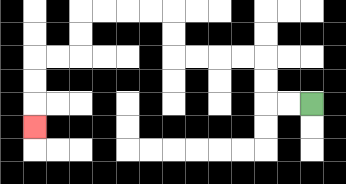{'start': '[13, 4]', 'end': '[1, 5]', 'path_directions': 'L,L,U,U,L,L,L,L,U,U,L,L,L,L,D,D,L,L,D,D,D', 'path_coordinates': '[[13, 4], [12, 4], [11, 4], [11, 3], [11, 2], [10, 2], [9, 2], [8, 2], [7, 2], [7, 1], [7, 0], [6, 0], [5, 0], [4, 0], [3, 0], [3, 1], [3, 2], [2, 2], [1, 2], [1, 3], [1, 4], [1, 5]]'}